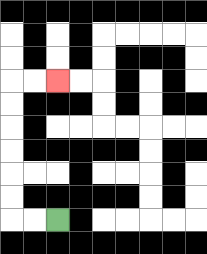{'start': '[2, 9]', 'end': '[2, 3]', 'path_directions': 'L,L,U,U,U,U,U,U,R,R', 'path_coordinates': '[[2, 9], [1, 9], [0, 9], [0, 8], [0, 7], [0, 6], [0, 5], [0, 4], [0, 3], [1, 3], [2, 3]]'}